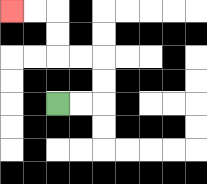{'start': '[2, 4]', 'end': '[0, 0]', 'path_directions': 'R,R,U,U,L,L,U,U,L,L', 'path_coordinates': '[[2, 4], [3, 4], [4, 4], [4, 3], [4, 2], [3, 2], [2, 2], [2, 1], [2, 0], [1, 0], [0, 0]]'}